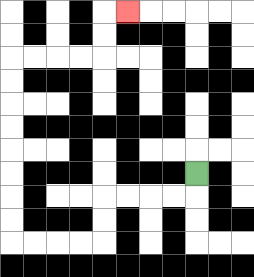{'start': '[8, 7]', 'end': '[5, 0]', 'path_directions': 'D,L,L,L,L,D,D,L,L,L,L,U,U,U,U,U,U,U,U,R,R,R,R,U,U,R', 'path_coordinates': '[[8, 7], [8, 8], [7, 8], [6, 8], [5, 8], [4, 8], [4, 9], [4, 10], [3, 10], [2, 10], [1, 10], [0, 10], [0, 9], [0, 8], [0, 7], [0, 6], [0, 5], [0, 4], [0, 3], [0, 2], [1, 2], [2, 2], [3, 2], [4, 2], [4, 1], [4, 0], [5, 0]]'}